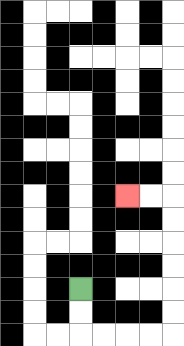{'start': '[3, 12]', 'end': '[5, 8]', 'path_directions': 'D,D,R,R,R,R,U,U,U,U,U,U,L,L', 'path_coordinates': '[[3, 12], [3, 13], [3, 14], [4, 14], [5, 14], [6, 14], [7, 14], [7, 13], [7, 12], [7, 11], [7, 10], [7, 9], [7, 8], [6, 8], [5, 8]]'}